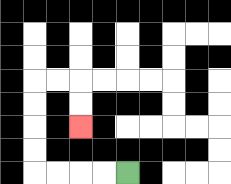{'start': '[5, 7]', 'end': '[3, 5]', 'path_directions': 'L,L,L,L,U,U,U,U,R,R,D,D', 'path_coordinates': '[[5, 7], [4, 7], [3, 7], [2, 7], [1, 7], [1, 6], [1, 5], [1, 4], [1, 3], [2, 3], [3, 3], [3, 4], [3, 5]]'}